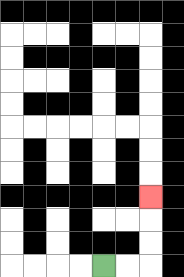{'start': '[4, 11]', 'end': '[6, 8]', 'path_directions': 'R,R,U,U,U', 'path_coordinates': '[[4, 11], [5, 11], [6, 11], [6, 10], [6, 9], [6, 8]]'}